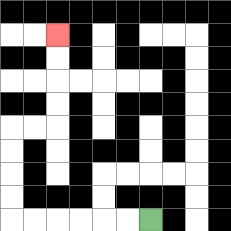{'start': '[6, 9]', 'end': '[2, 1]', 'path_directions': 'L,L,L,L,L,L,U,U,U,U,R,R,U,U,U,U', 'path_coordinates': '[[6, 9], [5, 9], [4, 9], [3, 9], [2, 9], [1, 9], [0, 9], [0, 8], [0, 7], [0, 6], [0, 5], [1, 5], [2, 5], [2, 4], [2, 3], [2, 2], [2, 1]]'}